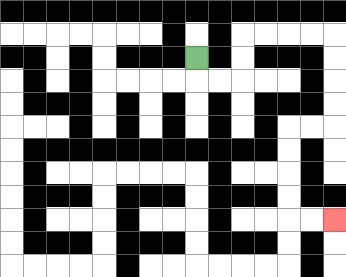{'start': '[8, 2]', 'end': '[14, 9]', 'path_directions': 'D,R,R,U,U,R,R,R,R,D,D,D,D,L,L,D,D,D,D,R,R', 'path_coordinates': '[[8, 2], [8, 3], [9, 3], [10, 3], [10, 2], [10, 1], [11, 1], [12, 1], [13, 1], [14, 1], [14, 2], [14, 3], [14, 4], [14, 5], [13, 5], [12, 5], [12, 6], [12, 7], [12, 8], [12, 9], [13, 9], [14, 9]]'}